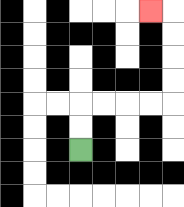{'start': '[3, 6]', 'end': '[6, 0]', 'path_directions': 'U,U,R,R,R,R,U,U,U,U,L', 'path_coordinates': '[[3, 6], [3, 5], [3, 4], [4, 4], [5, 4], [6, 4], [7, 4], [7, 3], [7, 2], [7, 1], [7, 0], [6, 0]]'}